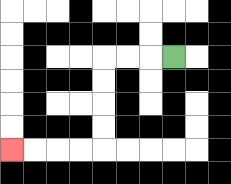{'start': '[7, 2]', 'end': '[0, 6]', 'path_directions': 'L,L,L,D,D,D,D,L,L,L,L', 'path_coordinates': '[[7, 2], [6, 2], [5, 2], [4, 2], [4, 3], [4, 4], [4, 5], [4, 6], [3, 6], [2, 6], [1, 6], [0, 6]]'}